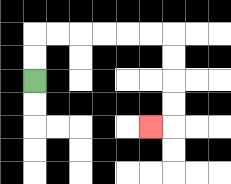{'start': '[1, 3]', 'end': '[6, 5]', 'path_directions': 'U,U,R,R,R,R,R,R,D,D,D,D,L', 'path_coordinates': '[[1, 3], [1, 2], [1, 1], [2, 1], [3, 1], [4, 1], [5, 1], [6, 1], [7, 1], [7, 2], [7, 3], [7, 4], [7, 5], [6, 5]]'}